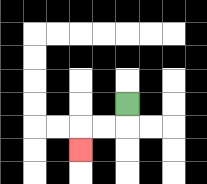{'start': '[5, 4]', 'end': '[3, 6]', 'path_directions': 'D,L,L,D', 'path_coordinates': '[[5, 4], [5, 5], [4, 5], [3, 5], [3, 6]]'}